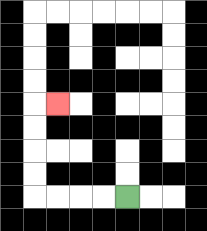{'start': '[5, 8]', 'end': '[2, 4]', 'path_directions': 'L,L,L,L,U,U,U,U,R', 'path_coordinates': '[[5, 8], [4, 8], [3, 8], [2, 8], [1, 8], [1, 7], [1, 6], [1, 5], [1, 4], [2, 4]]'}